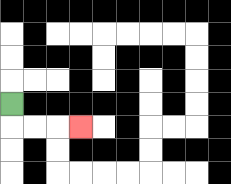{'start': '[0, 4]', 'end': '[3, 5]', 'path_directions': 'D,R,R,R', 'path_coordinates': '[[0, 4], [0, 5], [1, 5], [2, 5], [3, 5]]'}